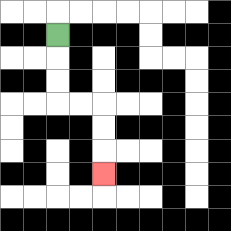{'start': '[2, 1]', 'end': '[4, 7]', 'path_directions': 'D,D,D,R,R,D,D,D', 'path_coordinates': '[[2, 1], [2, 2], [2, 3], [2, 4], [3, 4], [4, 4], [4, 5], [4, 6], [4, 7]]'}